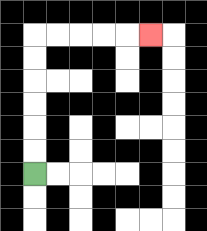{'start': '[1, 7]', 'end': '[6, 1]', 'path_directions': 'U,U,U,U,U,U,R,R,R,R,R', 'path_coordinates': '[[1, 7], [1, 6], [1, 5], [1, 4], [1, 3], [1, 2], [1, 1], [2, 1], [3, 1], [4, 1], [5, 1], [6, 1]]'}